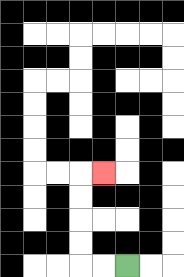{'start': '[5, 11]', 'end': '[4, 7]', 'path_directions': 'L,L,U,U,U,U,R', 'path_coordinates': '[[5, 11], [4, 11], [3, 11], [3, 10], [3, 9], [3, 8], [3, 7], [4, 7]]'}